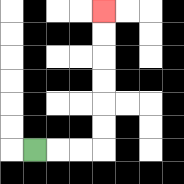{'start': '[1, 6]', 'end': '[4, 0]', 'path_directions': 'R,R,R,U,U,U,U,U,U', 'path_coordinates': '[[1, 6], [2, 6], [3, 6], [4, 6], [4, 5], [4, 4], [4, 3], [4, 2], [4, 1], [4, 0]]'}